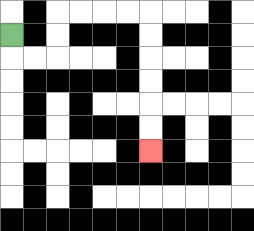{'start': '[0, 1]', 'end': '[6, 6]', 'path_directions': 'D,R,R,U,U,R,R,R,R,D,D,D,D,D,D', 'path_coordinates': '[[0, 1], [0, 2], [1, 2], [2, 2], [2, 1], [2, 0], [3, 0], [4, 0], [5, 0], [6, 0], [6, 1], [6, 2], [6, 3], [6, 4], [6, 5], [6, 6]]'}